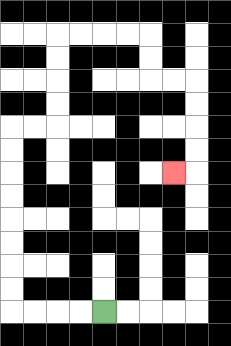{'start': '[4, 13]', 'end': '[7, 7]', 'path_directions': 'L,L,L,L,U,U,U,U,U,U,U,U,R,R,U,U,U,U,R,R,R,R,D,D,R,R,D,D,D,D,L', 'path_coordinates': '[[4, 13], [3, 13], [2, 13], [1, 13], [0, 13], [0, 12], [0, 11], [0, 10], [0, 9], [0, 8], [0, 7], [0, 6], [0, 5], [1, 5], [2, 5], [2, 4], [2, 3], [2, 2], [2, 1], [3, 1], [4, 1], [5, 1], [6, 1], [6, 2], [6, 3], [7, 3], [8, 3], [8, 4], [8, 5], [8, 6], [8, 7], [7, 7]]'}